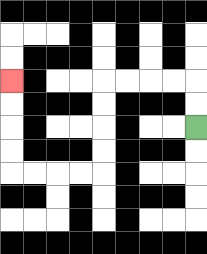{'start': '[8, 5]', 'end': '[0, 3]', 'path_directions': 'U,U,L,L,L,L,D,D,D,D,L,L,L,L,U,U,U,U', 'path_coordinates': '[[8, 5], [8, 4], [8, 3], [7, 3], [6, 3], [5, 3], [4, 3], [4, 4], [4, 5], [4, 6], [4, 7], [3, 7], [2, 7], [1, 7], [0, 7], [0, 6], [0, 5], [0, 4], [0, 3]]'}